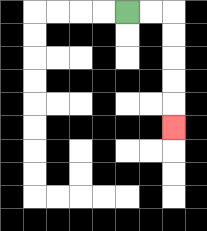{'start': '[5, 0]', 'end': '[7, 5]', 'path_directions': 'R,R,D,D,D,D,D', 'path_coordinates': '[[5, 0], [6, 0], [7, 0], [7, 1], [7, 2], [7, 3], [7, 4], [7, 5]]'}